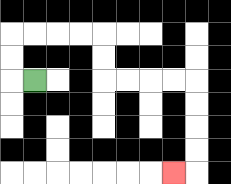{'start': '[1, 3]', 'end': '[7, 7]', 'path_directions': 'L,U,U,R,R,R,R,D,D,R,R,R,R,D,D,D,D,L', 'path_coordinates': '[[1, 3], [0, 3], [0, 2], [0, 1], [1, 1], [2, 1], [3, 1], [4, 1], [4, 2], [4, 3], [5, 3], [6, 3], [7, 3], [8, 3], [8, 4], [8, 5], [8, 6], [8, 7], [7, 7]]'}